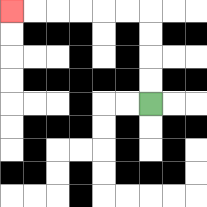{'start': '[6, 4]', 'end': '[0, 0]', 'path_directions': 'U,U,U,U,L,L,L,L,L,L', 'path_coordinates': '[[6, 4], [6, 3], [6, 2], [6, 1], [6, 0], [5, 0], [4, 0], [3, 0], [2, 0], [1, 0], [0, 0]]'}